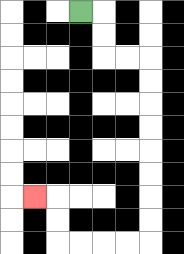{'start': '[3, 0]', 'end': '[1, 8]', 'path_directions': 'R,D,D,R,R,D,D,D,D,D,D,D,D,L,L,L,L,U,U,L', 'path_coordinates': '[[3, 0], [4, 0], [4, 1], [4, 2], [5, 2], [6, 2], [6, 3], [6, 4], [6, 5], [6, 6], [6, 7], [6, 8], [6, 9], [6, 10], [5, 10], [4, 10], [3, 10], [2, 10], [2, 9], [2, 8], [1, 8]]'}